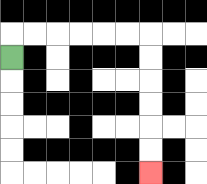{'start': '[0, 2]', 'end': '[6, 7]', 'path_directions': 'U,R,R,R,R,R,R,D,D,D,D,D,D', 'path_coordinates': '[[0, 2], [0, 1], [1, 1], [2, 1], [3, 1], [4, 1], [5, 1], [6, 1], [6, 2], [6, 3], [6, 4], [6, 5], [6, 6], [6, 7]]'}